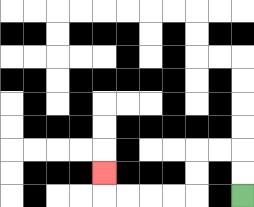{'start': '[10, 8]', 'end': '[4, 7]', 'path_directions': 'U,U,L,L,D,D,L,L,L,L,U', 'path_coordinates': '[[10, 8], [10, 7], [10, 6], [9, 6], [8, 6], [8, 7], [8, 8], [7, 8], [6, 8], [5, 8], [4, 8], [4, 7]]'}